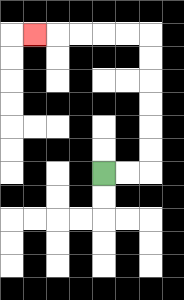{'start': '[4, 7]', 'end': '[1, 1]', 'path_directions': 'R,R,U,U,U,U,U,U,L,L,L,L,L', 'path_coordinates': '[[4, 7], [5, 7], [6, 7], [6, 6], [6, 5], [6, 4], [6, 3], [6, 2], [6, 1], [5, 1], [4, 1], [3, 1], [2, 1], [1, 1]]'}